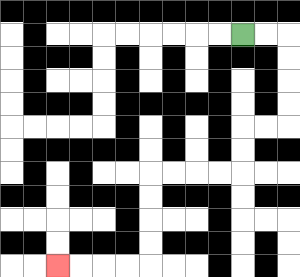{'start': '[10, 1]', 'end': '[2, 11]', 'path_directions': 'R,R,D,D,D,D,L,L,D,D,L,L,L,L,D,D,D,D,L,L,L,L', 'path_coordinates': '[[10, 1], [11, 1], [12, 1], [12, 2], [12, 3], [12, 4], [12, 5], [11, 5], [10, 5], [10, 6], [10, 7], [9, 7], [8, 7], [7, 7], [6, 7], [6, 8], [6, 9], [6, 10], [6, 11], [5, 11], [4, 11], [3, 11], [2, 11]]'}